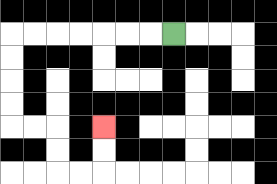{'start': '[7, 1]', 'end': '[4, 5]', 'path_directions': 'L,L,L,L,L,L,L,D,D,D,D,R,R,D,D,R,R,U,U', 'path_coordinates': '[[7, 1], [6, 1], [5, 1], [4, 1], [3, 1], [2, 1], [1, 1], [0, 1], [0, 2], [0, 3], [0, 4], [0, 5], [1, 5], [2, 5], [2, 6], [2, 7], [3, 7], [4, 7], [4, 6], [4, 5]]'}